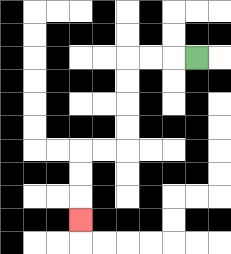{'start': '[8, 2]', 'end': '[3, 9]', 'path_directions': 'L,L,L,D,D,D,D,L,L,D,D,D', 'path_coordinates': '[[8, 2], [7, 2], [6, 2], [5, 2], [5, 3], [5, 4], [5, 5], [5, 6], [4, 6], [3, 6], [3, 7], [3, 8], [3, 9]]'}